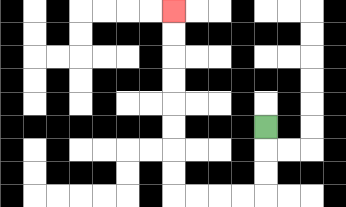{'start': '[11, 5]', 'end': '[7, 0]', 'path_directions': 'D,D,D,L,L,L,L,U,U,U,U,U,U,U,U', 'path_coordinates': '[[11, 5], [11, 6], [11, 7], [11, 8], [10, 8], [9, 8], [8, 8], [7, 8], [7, 7], [7, 6], [7, 5], [7, 4], [7, 3], [7, 2], [7, 1], [7, 0]]'}